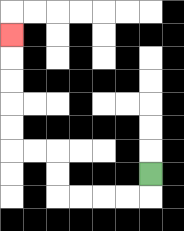{'start': '[6, 7]', 'end': '[0, 1]', 'path_directions': 'D,L,L,L,L,U,U,L,L,U,U,U,U,U', 'path_coordinates': '[[6, 7], [6, 8], [5, 8], [4, 8], [3, 8], [2, 8], [2, 7], [2, 6], [1, 6], [0, 6], [0, 5], [0, 4], [0, 3], [0, 2], [0, 1]]'}